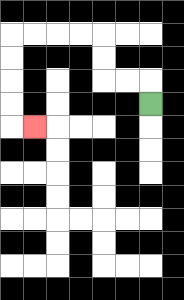{'start': '[6, 4]', 'end': '[1, 5]', 'path_directions': 'U,L,L,U,U,L,L,L,L,D,D,D,D,R', 'path_coordinates': '[[6, 4], [6, 3], [5, 3], [4, 3], [4, 2], [4, 1], [3, 1], [2, 1], [1, 1], [0, 1], [0, 2], [0, 3], [0, 4], [0, 5], [1, 5]]'}